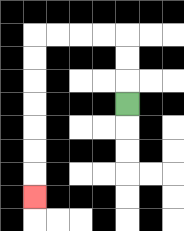{'start': '[5, 4]', 'end': '[1, 8]', 'path_directions': 'U,U,U,L,L,L,L,D,D,D,D,D,D,D', 'path_coordinates': '[[5, 4], [5, 3], [5, 2], [5, 1], [4, 1], [3, 1], [2, 1], [1, 1], [1, 2], [1, 3], [1, 4], [1, 5], [1, 6], [1, 7], [1, 8]]'}